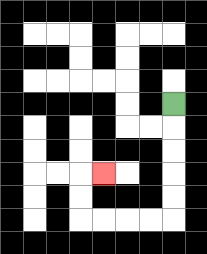{'start': '[7, 4]', 'end': '[4, 7]', 'path_directions': 'D,D,D,D,D,L,L,L,L,U,U,R', 'path_coordinates': '[[7, 4], [7, 5], [7, 6], [7, 7], [7, 8], [7, 9], [6, 9], [5, 9], [4, 9], [3, 9], [3, 8], [3, 7], [4, 7]]'}